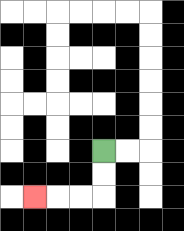{'start': '[4, 6]', 'end': '[1, 8]', 'path_directions': 'D,D,L,L,L', 'path_coordinates': '[[4, 6], [4, 7], [4, 8], [3, 8], [2, 8], [1, 8]]'}